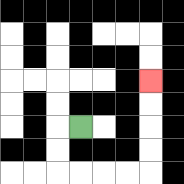{'start': '[3, 5]', 'end': '[6, 3]', 'path_directions': 'L,D,D,R,R,R,R,U,U,U,U', 'path_coordinates': '[[3, 5], [2, 5], [2, 6], [2, 7], [3, 7], [4, 7], [5, 7], [6, 7], [6, 6], [6, 5], [6, 4], [6, 3]]'}